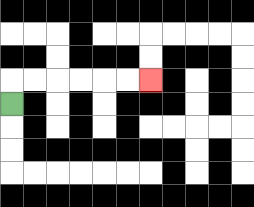{'start': '[0, 4]', 'end': '[6, 3]', 'path_directions': 'U,R,R,R,R,R,R', 'path_coordinates': '[[0, 4], [0, 3], [1, 3], [2, 3], [3, 3], [4, 3], [5, 3], [6, 3]]'}